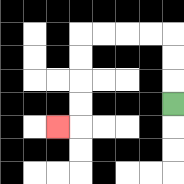{'start': '[7, 4]', 'end': '[2, 5]', 'path_directions': 'U,U,U,L,L,L,L,D,D,D,D,L', 'path_coordinates': '[[7, 4], [7, 3], [7, 2], [7, 1], [6, 1], [5, 1], [4, 1], [3, 1], [3, 2], [3, 3], [3, 4], [3, 5], [2, 5]]'}